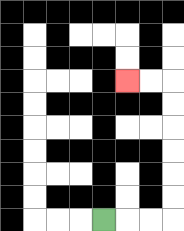{'start': '[4, 9]', 'end': '[5, 3]', 'path_directions': 'R,R,R,U,U,U,U,U,U,L,L', 'path_coordinates': '[[4, 9], [5, 9], [6, 9], [7, 9], [7, 8], [7, 7], [7, 6], [7, 5], [7, 4], [7, 3], [6, 3], [5, 3]]'}